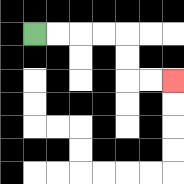{'start': '[1, 1]', 'end': '[7, 3]', 'path_directions': 'R,R,R,R,D,D,R,R', 'path_coordinates': '[[1, 1], [2, 1], [3, 1], [4, 1], [5, 1], [5, 2], [5, 3], [6, 3], [7, 3]]'}